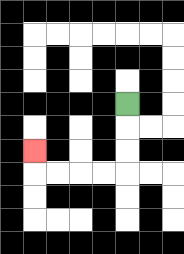{'start': '[5, 4]', 'end': '[1, 6]', 'path_directions': 'D,D,D,L,L,L,L,U', 'path_coordinates': '[[5, 4], [5, 5], [5, 6], [5, 7], [4, 7], [3, 7], [2, 7], [1, 7], [1, 6]]'}